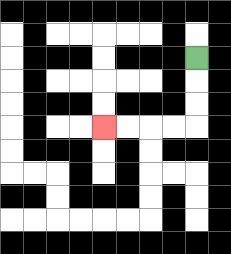{'start': '[8, 2]', 'end': '[4, 5]', 'path_directions': 'D,D,D,L,L,L,L', 'path_coordinates': '[[8, 2], [8, 3], [8, 4], [8, 5], [7, 5], [6, 5], [5, 5], [4, 5]]'}